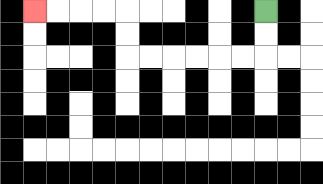{'start': '[11, 0]', 'end': '[1, 0]', 'path_directions': 'D,D,L,L,L,L,L,L,U,U,L,L,L,L', 'path_coordinates': '[[11, 0], [11, 1], [11, 2], [10, 2], [9, 2], [8, 2], [7, 2], [6, 2], [5, 2], [5, 1], [5, 0], [4, 0], [3, 0], [2, 0], [1, 0]]'}